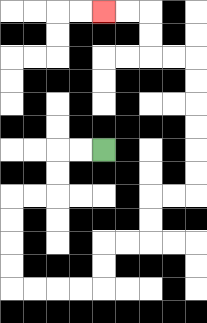{'start': '[4, 6]', 'end': '[4, 0]', 'path_directions': 'L,L,D,D,L,L,D,D,D,D,R,R,R,R,U,U,R,R,U,U,R,R,U,U,U,U,U,U,L,L,U,U,L,L', 'path_coordinates': '[[4, 6], [3, 6], [2, 6], [2, 7], [2, 8], [1, 8], [0, 8], [0, 9], [0, 10], [0, 11], [0, 12], [1, 12], [2, 12], [3, 12], [4, 12], [4, 11], [4, 10], [5, 10], [6, 10], [6, 9], [6, 8], [7, 8], [8, 8], [8, 7], [8, 6], [8, 5], [8, 4], [8, 3], [8, 2], [7, 2], [6, 2], [6, 1], [6, 0], [5, 0], [4, 0]]'}